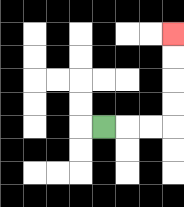{'start': '[4, 5]', 'end': '[7, 1]', 'path_directions': 'R,R,R,U,U,U,U', 'path_coordinates': '[[4, 5], [5, 5], [6, 5], [7, 5], [7, 4], [7, 3], [7, 2], [7, 1]]'}